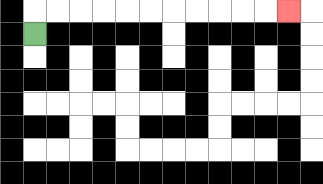{'start': '[1, 1]', 'end': '[12, 0]', 'path_directions': 'U,R,R,R,R,R,R,R,R,R,R,R', 'path_coordinates': '[[1, 1], [1, 0], [2, 0], [3, 0], [4, 0], [5, 0], [6, 0], [7, 0], [8, 0], [9, 0], [10, 0], [11, 0], [12, 0]]'}